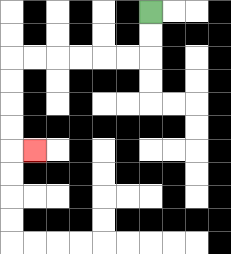{'start': '[6, 0]', 'end': '[1, 6]', 'path_directions': 'D,D,L,L,L,L,L,L,D,D,D,D,R', 'path_coordinates': '[[6, 0], [6, 1], [6, 2], [5, 2], [4, 2], [3, 2], [2, 2], [1, 2], [0, 2], [0, 3], [0, 4], [0, 5], [0, 6], [1, 6]]'}